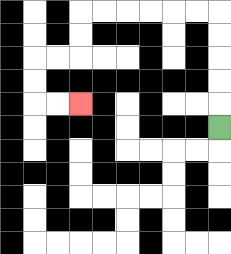{'start': '[9, 5]', 'end': '[3, 4]', 'path_directions': 'U,U,U,U,U,L,L,L,L,L,L,D,D,L,L,D,D,R,R', 'path_coordinates': '[[9, 5], [9, 4], [9, 3], [9, 2], [9, 1], [9, 0], [8, 0], [7, 0], [6, 0], [5, 0], [4, 0], [3, 0], [3, 1], [3, 2], [2, 2], [1, 2], [1, 3], [1, 4], [2, 4], [3, 4]]'}